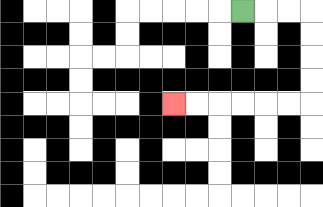{'start': '[10, 0]', 'end': '[7, 4]', 'path_directions': 'R,R,R,D,D,D,D,L,L,L,L,L,L', 'path_coordinates': '[[10, 0], [11, 0], [12, 0], [13, 0], [13, 1], [13, 2], [13, 3], [13, 4], [12, 4], [11, 4], [10, 4], [9, 4], [8, 4], [7, 4]]'}